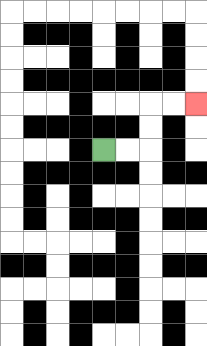{'start': '[4, 6]', 'end': '[8, 4]', 'path_directions': 'R,R,U,U,R,R', 'path_coordinates': '[[4, 6], [5, 6], [6, 6], [6, 5], [6, 4], [7, 4], [8, 4]]'}